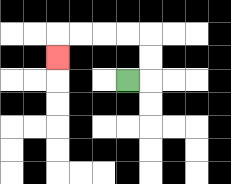{'start': '[5, 3]', 'end': '[2, 2]', 'path_directions': 'R,U,U,L,L,L,L,D', 'path_coordinates': '[[5, 3], [6, 3], [6, 2], [6, 1], [5, 1], [4, 1], [3, 1], [2, 1], [2, 2]]'}